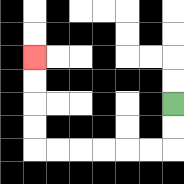{'start': '[7, 4]', 'end': '[1, 2]', 'path_directions': 'D,D,L,L,L,L,L,L,U,U,U,U', 'path_coordinates': '[[7, 4], [7, 5], [7, 6], [6, 6], [5, 6], [4, 6], [3, 6], [2, 6], [1, 6], [1, 5], [1, 4], [1, 3], [1, 2]]'}